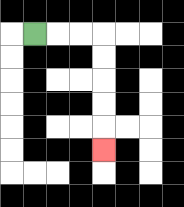{'start': '[1, 1]', 'end': '[4, 6]', 'path_directions': 'R,R,R,D,D,D,D,D', 'path_coordinates': '[[1, 1], [2, 1], [3, 1], [4, 1], [4, 2], [4, 3], [4, 4], [4, 5], [4, 6]]'}